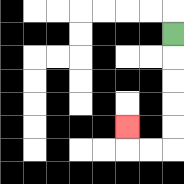{'start': '[7, 1]', 'end': '[5, 5]', 'path_directions': 'D,D,D,D,D,L,L,U', 'path_coordinates': '[[7, 1], [7, 2], [7, 3], [7, 4], [7, 5], [7, 6], [6, 6], [5, 6], [5, 5]]'}